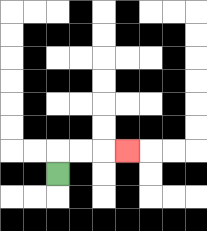{'start': '[2, 7]', 'end': '[5, 6]', 'path_directions': 'U,R,R,R', 'path_coordinates': '[[2, 7], [2, 6], [3, 6], [4, 6], [5, 6]]'}